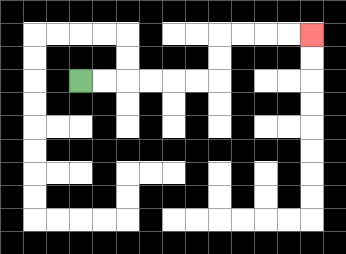{'start': '[3, 3]', 'end': '[13, 1]', 'path_directions': 'R,R,R,R,R,R,U,U,R,R,R,R', 'path_coordinates': '[[3, 3], [4, 3], [5, 3], [6, 3], [7, 3], [8, 3], [9, 3], [9, 2], [9, 1], [10, 1], [11, 1], [12, 1], [13, 1]]'}